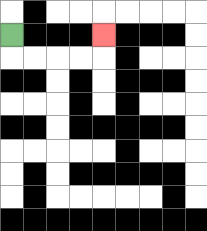{'start': '[0, 1]', 'end': '[4, 1]', 'path_directions': 'D,R,R,R,R,U', 'path_coordinates': '[[0, 1], [0, 2], [1, 2], [2, 2], [3, 2], [4, 2], [4, 1]]'}